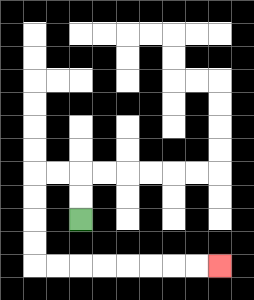{'start': '[3, 9]', 'end': '[9, 11]', 'path_directions': 'U,U,L,L,D,D,D,D,R,R,R,R,R,R,R,R', 'path_coordinates': '[[3, 9], [3, 8], [3, 7], [2, 7], [1, 7], [1, 8], [1, 9], [1, 10], [1, 11], [2, 11], [3, 11], [4, 11], [5, 11], [6, 11], [7, 11], [8, 11], [9, 11]]'}